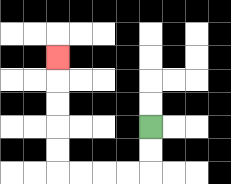{'start': '[6, 5]', 'end': '[2, 2]', 'path_directions': 'D,D,L,L,L,L,U,U,U,U,U', 'path_coordinates': '[[6, 5], [6, 6], [6, 7], [5, 7], [4, 7], [3, 7], [2, 7], [2, 6], [2, 5], [2, 4], [2, 3], [2, 2]]'}